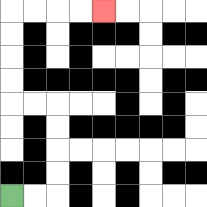{'start': '[0, 8]', 'end': '[4, 0]', 'path_directions': 'R,R,U,U,U,U,L,L,U,U,U,U,R,R,R,R', 'path_coordinates': '[[0, 8], [1, 8], [2, 8], [2, 7], [2, 6], [2, 5], [2, 4], [1, 4], [0, 4], [0, 3], [0, 2], [0, 1], [0, 0], [1, 0], [2, 0], [3, 0], [4, 0]]'}